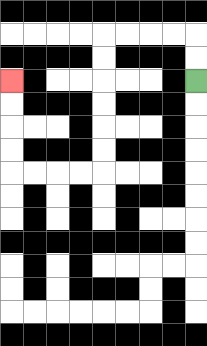{'start': '[8, 3]', 'end': '[0, 3]', 'path_directions': 'U,U,L,L,L,L,D,D,D,D,D,D,L,L,L,L,U,U,U,U', 'path_coordinates': '[[8, 3], [8, 2], [8, 1], [7, 1], [6, 1], [5, 1], [4, 1], [4, 2], [4, 3], [4, 4], [4, 5], [4, 6], [4, 7], [3, 7], [2, 7], [1, 7], [0, 7], [0, 6], [0, 5], [0, 4], [0, 3]]'}